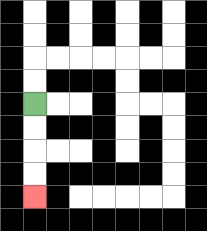{'start': '[1, 4]', 'end': '[1, 8]', 'path_directions': 'D,D,D,D', 'path_coordinates': '[[1, 4], [1, 5], [1, 6], [1, 7], [1, 8]]'}